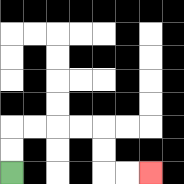{'start': '[0, 7]', 'end': '[6, 7]', 'path_directions': 'U,U,R,R,R,R,D,D,R,R', 'path_coordinates': '[[0, 7], [0, 6], [0, 5], [1, 5], [2, 5], [3, 5], [4, 5], [4, 6], [4, 7], [5, 7], [6, 7]]'}